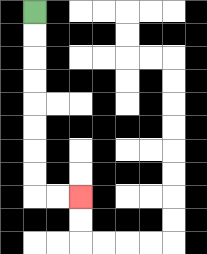{'start': '[1, 0]', 'end': '[3, 8]', 'path_directions': 'D,D,D,D,D,D,D,D,R,R', 'path_coordinates': '[[1, 0], [1, 1], [1, 2], [1, 3], [1, 4], [1, 5], [1, 6], [1, 7], [1, 8], [2, 8], [3, 8]]'}